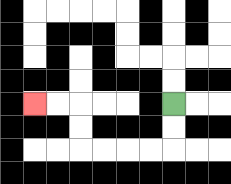{'start': '[7, 4]', 'end': '[1, 4]', 'path_directions': 'D,D,L,L,L,L,U,U,L,L', 'path_coordinates': '[[7, 4], [7, 5], [7, 6], [6, 6], [5, 6], [4, 6], [3, 6], [3, 5], [3, 4], [2, 4], [1, 4]]'}